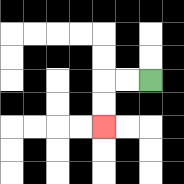{'start': '[6, 3]', 'end': '[4, 5]', 'path_directions': 'L,L,D,D', 'path_coordinates': '[[6, 3], [5, 3], [4, 3], [4, 4], [4, 5]]'}